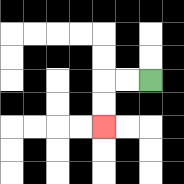{'start': '[6, 3]', 'end': '[4, 5]', 'path_directions': 'L,L,D,D', 'path_coordinates': '[[6, 3], [5, 3], [4, 3], [4, 4], [4, 5]]'}